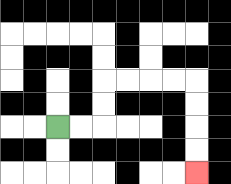{'start': '[2, 5]', 'end': '[8, 7]', 'path_directions': 'R,R,U,U,R,R,R,R,D,D,D,D', 'path_coordinates': '[[2, 5], [3, 5], [4, 5], [4, 4], [4, 3], [5, 3], [6, 3], [7, 3], [8, 3], [8, 4], [8, 5], [8, 6], [8, 7]]'}